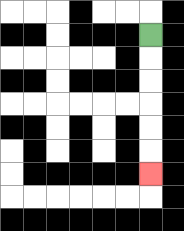{'start': '[6, 1]', 'end': '[6, 7]', 'path_directions': 'D,D,D,D,D,D', 'path_coordinates': '[[6, 1], [6, 2], [6, 3], [6, 4], [6, 5], [6, 6], [6, 7]]'}